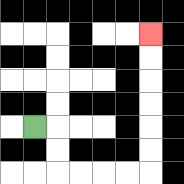{'start': '[1, 5]', 'end': '[6, 1]', 'path_directions': 'R,D,D,R,R,R,R,U,U,U,U,U,U', 'path_coordinates': '[[1, 5], [2, 5], [2, 6], [2, 7], [3, 7], [4, 7], [5, 7], [6, 7], [6, 6], [6, 5], [6, 4], [6, 3], [6, 2], [6, 1]]'}